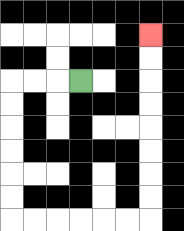{'start': '[3, 3]', 'end': '[6, 1]', 'path_directions': 'L,L,L,D,D,D,D,D,D,R,R,R,R,R,R,U,U,U,U,U,U,U,U', 'path_coordinates': '[[3, 3], [2, 3], [1, 3], [0, 3], [0, 4], [0, 5], [0, 6], [0, 7], [0, 8], [0, 9], [1, 9], [2, 9], [3, 9], [4, 9], [5, 9], [6, 9], [6, 8], [6, 7], [6, 6], [6, 5], [6, 4], [6, 3], [6, 2], [6, 1]]'}